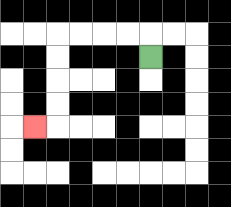{'start': '[6, 2]', 'end': '[1, 5]', 'path_directions': 'U,L,L,L,L,D,D,D,D,L', 'path_coordinates': '[[6, 2], [6, 1], [5, 1], [4, 1], [3, 1], [2, 1], [2, 2], [2, 3], [2, 4], [2, 5], [1, 5]]'}